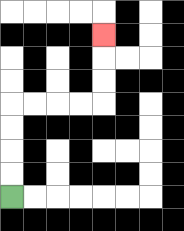{'start': '[0, 8]', 'end': '[4, 1]', 'path_directions': 'U,U,U,U,R,R,R,R,U,U,U', 'path_coordinates': '[[0, 8], [0, 7], [0, 6], [0, 5], [0, 4], [1, 4], [2, 4], [3, 4], [4, 4], [4, 3], [4, 2], [4, 1]]'}